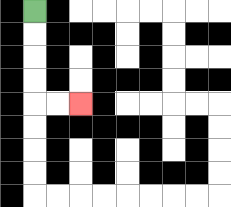{'start': '[1, 0]', 'end': '[3, 4]', 'path_directions': 'D,D,D,D,R,R', 'path_coordinates': '[[1, 0], [1, 1], [1, 2], [1, 3], [1, 4], [2, 4], [3, 4]]'}